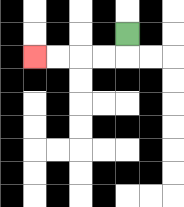{'start': '[5, 1]', 'end': '[1, 2]', 'path_directions': 'D,L,L,L,L', 'path_coordinates': '[[5, 1], [5, 2], [4, 2], [3, 2], [2, 2], [1, 2]]'}